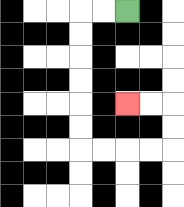{'start': '[5, 0]', 'end': '[5, 4]', 'path_directions': 'L,L,D,D,D,D,D,D,R,R,R,R,U,U,L,L', 'path_coordinates': '[[5, 0], [4, 0], [3, 0], [3, 1], [3, 2], [3, 3], [3, 4], [3, 5], [3, 6], [4, 6], [5, 6], [6, 6], [7, 6], [7, 5], [7, 4], [6, 4], [5, 4]]'}